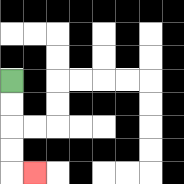{'start': '[0, 3]', 'end': '[1, 7]', 'path_directions': 'D,D,D,D,R', 'path_coordinates': '[[0, 3], [0, 4], [0, 5], [0, 6], [0, 7], [1, 7]]'}